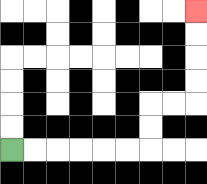{'start': '[0, 6]', 'end': '[8, 0]', 'path_directions': 'R,R,R,R,R,R,U,U,R,R,U,U,U,U', 'path_coordinates': '[[0, 6], [1, 6], [2, 6], [3, 6], [4, 6], [5, 6], [6, 6], [6, 5], [6, 4], [7, 4], [8, 4], [8, 3], [8, 2], [8, 1], [8, 0]]'}